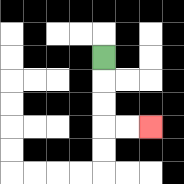{'start': '[4, 2]', 'end': '[6, 5]', 'path_directions': 'D,D,D,R,R', 'path_coordinates': '[[4, 2], [4, 3], [4, 4], [4, 5], [5, 5], [6, 5]]'}